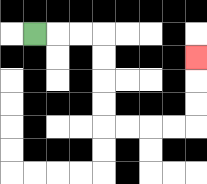{'start': '[1, 1]', 'end': '[8, 2]', 'path_directions': 'R,R,R,D,D,D,D,R,R,R,R,U,U,U', 'path_coordinates': '[[1, 1], [2, 1], [3, 1], [4, 1], [4, 2], [4, 3], [4, 4], [4, 5], [5, 5], [6, 5], [7, 5], [8, 5], [8, 4], [8, 3], [8, 2]]'}